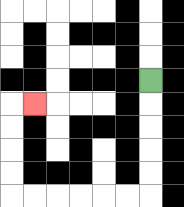{'start': '[6, 3]', 'end': '[1, 4]', 'path_directions': 'D,D,D,D,D,L,L,L,L,L,L,U,U,U,U,R', 'path_coordinates': '[[6, 3], [6, 4], [6, 5], [6, 6], [6, 7], [6, 8], [5, 8], [4, 8], [3, 8], [2, 8], [1, 8], [0, 8], [0, 7], [0, 6], [0, 5], [0, 4], [1, 4]]'}